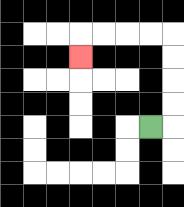{'start': '[6, 5]', 'end': '[3, 2]', 'path_directions': 'R,U,U,U,U,L,L,L,L,D', 'path_coordinates': '[[6, 5], [7, 5], [7, 4], [7, 3], [7, 2], [7, 1], [6, 1], [5, 1], [4, 1], [3, 1], [3, 2]]'}